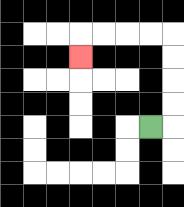{'start': '[6, 5]', 'end': '[3, 2]', 'path_directions': 'R,U,U,U,U,L,L,L,L,D', 'path_coordinates': '[[6, 5], [7, 5], [7, 4], [7, 3], [7, 2], [7, 1], [6, 1], [5, 1], [4, 1], [3, 1], [3, 2]]'}